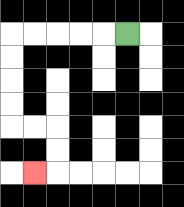{'start': '[5, 1]', 'end': '[1, 7]', 'path_directions': 'L,L,L,L,L,D,D,D,D,R,R,D,D,L', 'path_coordinates': '[[5, 1], [4, 1], [3, 1], [2, 1], [1, 1], [0, 1], [0, 2], [0, 3], [0, 4], [0, 5], [1, 5], [2, 5], [2, 6], [2, 7], [1, 7]]'}